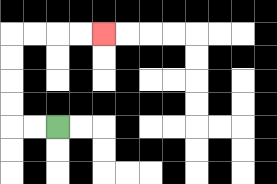{'start': '[2, 5]', 'end': '[4, 1]', 'path_directions': 'L,L,U,U,U,U,R,R,R,R', 'path_coordinates': '[[2, 5], [1, 5], [0, 5], [0, 4], [0, 3], [0, 2], [0, 1], [1, 1], [2, 1], [3, 1], [4, 1]]'}